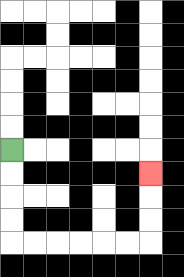{'start': '[0, 6]', 'end': '[6, 7]', 'path_directions': 'D,D,D,D,R,R,R,R,R,R,U,U,U', 'path_coordinates': '[[0, 6], [0, 7], [0, 8], [0, 9], [0, 10], [1, 10], [2, 10], [3, 10], [4, 10], [5, 10], [6, 10], [6, 9], [6, 8], [6, 7]]'}